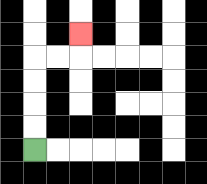{'start': '[1, 6]', 'end': '[3, 1]', 'path_directions': 'U,U,U,U,R,R,U', 'path_coordinates': '[[1, 6], [1, 5], [1, 4], [1, 3], [1, 2], [2, 2], [3, 2], [3, 1]]'}